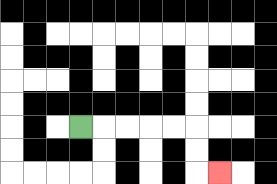{'start': '[3, 5]', 'end': '[9, 7]', 'path_directions': 'R,R,R,R,R,D,D,R', 'path_coordinates': '[[3, 5], [4, 5], [5, 5], [6, 5], [7, 5], [8, 5], [8, 6], [8, 7], [9, 7]]'}